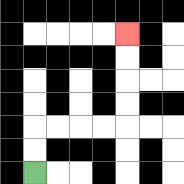{'start': '[1, 7]', 'end': '[5, 1]', 'path_directions': 'U,U,R,R,R,R,U,U,U,U', 'path_coordinates': '[[1, 7], [1, 6], [1, 5], [2, 5], [3, 5], [4, 5], [5, 5], [5, 4], [5, 3], [5, 2], [5, 1]]'}